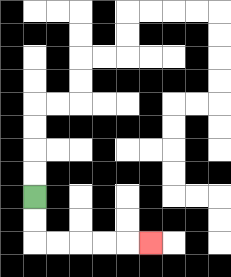{'start': '[1, 8]', 'end': '[6, 10]', 'path_directions': 'D,D,R,R,R,R,R', 'path_coordinates': '[[1, 8], [1, 9], [1, 10], [2, 10], [3, 10], [4, 10], [5, 10], [6, 10]]'}